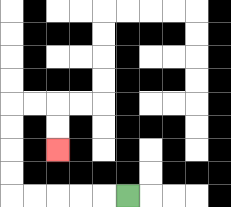{'start': '[5, 8]', 'end': '[2, 6]', 'path_directions': 'L,L,L,L,L,U,U,U,U,R,R,D,D', 'path_coordinates': '[[5, 8], [4, 8], [3, 8], [2, 8], [1, 8], [0, 8], [0, 7], [0, 6], [0, 5], [0, 4], [1, 4], [2, 4], [2, 5], [2, 6]]'}